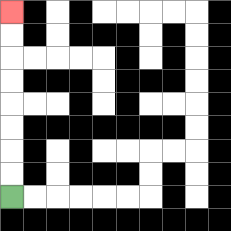{'start': '[0, 8]', 'end': '[0, 0]', 'path_directions': 'U,U,U,U,U,U,U,U', 'path_coordinates': '[[0, 8], [0, 7], [0, 6], [0, 5], [0, 4], [0, 3], [0, 2], [0, 1], [0, 0]]'}